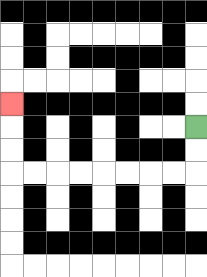{'start': '[8, 5]', 'end': '[0, 4]', 'path_directions': 'D,D,L,L,L,L,L,L,L,L,U,U,U', 'path_coordinates': '[[8, 5], [8, 6], [8, 7], [7, 7], [6, 7], [5, 7], [4, 7], [3, 7], [2, 7], [1, 7], [0, 7], [0, 6], [0, 5], [0, 4]]'}